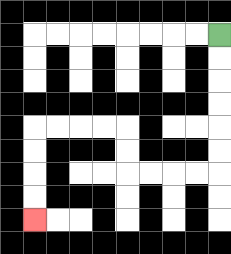{'start': '[9, 1]', 'end': '[1, 9]', 'path_directions': 'D,D,D,D,D,D,L,L,L,L,U,U,L,L,L,L,D,D,D,D', 'path_coordinates': '[[9, 1], [9, 2], [9, 3], [9, 4], [9, 5], [9, 6], [9, 7], [8, 7], [7, 7], [6, 7], [5, 7], [5, 6], [5, 5], [4, 5], [3, 5], [2, 5], [1, 5], [1, 6], [1, 7], [1, 8], [1, 9]]'}